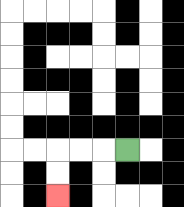{'start': '[5, 6]', 'end': '[2, 8]', 'path_directions': 'L,L,L,D,D', 'path_coordinates': '[[5, 6], [4, 6], [3, 6], [2, 6], [2, 7], [2, 8]]'}